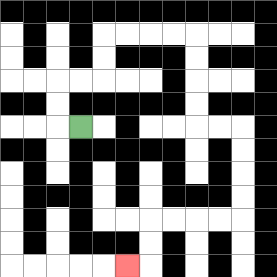{'start': '[3, 5]', 'end': '[5, 11]', 'path_directions': 'L,U,U,R,R,U,U,R,R,R,R,D,D,D,D,R,R,D,D,D,D,L,L,L,L,D,D,L', 'path_coordinates': '[[3, 5], [2, 5], [2, 4], [2, 3], [3, 3], [4, 3], [4, 2], [4, 1], [5, 1], [6, 1], [7, 1], [8, 1], [8, 2], [8, 3], [8, 4], [8, 5], [9, 5], [10, 5], [10, 6], [10, 7], [10, 8], [10, 9], [9, 9], [8, 9], [7, 9], [6, 9], [6, 10], [6, 11], [5, 11]]'}